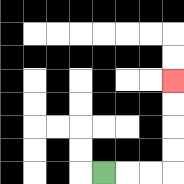{'start': '[4, 7]', 'end': '[7, 3]', 'path_directions': 'R,R,R,U,U,U,U', 'path_coordinates': '[[4, 7], [5, 7], [6, 7], [7, 7], [7, 6], [7, 5], [7, 4], [7, 3]]'}